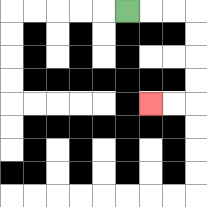{'start': '[5, 0]', 'end': '[6, 4]', 'path_directions': 'R,R,R,D,D,D,D,L,L', 'path_coordinates': '[[5, 0], [6, 0], [7, 0], [8, 0], [8, 1], [8, 2], [8, 3], [8, 4], [7, 4], [6, 4]]'}